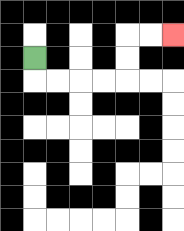{'start': '[1, 2]', 'end': '[7, 1]', 'path_directions': 'D,R,R,R,R,U,U,R,R', 'path_coordinates': '[[1, 2], [1, 3], [2, 3], [3, 3], [4, 3], [5, 3], [5, 2], [5, 1], [6, 1], [7, 1]]'}